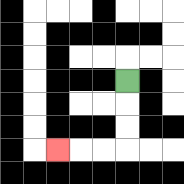{'start': '[5, 3]', 'end': '[2, 6]', 'path_directions': 'D,D,D,L,L,L', 'path_coordinates': '[[5, 3], [5, 4], [5, 5], [5, 6], [4, 6], [3, 6], [2, 6]]'}